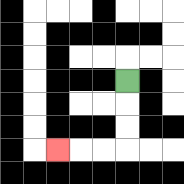{'start': '[5, 3]', 'end': '[2, 6]', 'path_directions': 'D,D,D,L,L,L', 'path_coordinates': '[[5, 3], [5, 4], [5, 5], [5, 6], [4, 6], [3, 6], [2, 6]]'}